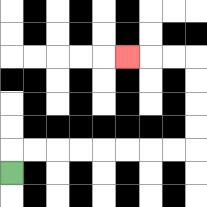{'start': '[0, 7]', 'end': '[5, 2]', 'path_directions': 'U,R,R,R,R,R,R,R,R,U,U,U,U,L,L,L', 'path_coordinates': '[[0, 7], [0, 6], [1, 6], [2, 6], [3, 6], [4, 6], [5, 6], [6, 6], [7, 6], [8, 6], [8, 5], [8, 4], [8, 3], [8, 2], [7, 2], [6, 2], [5, 2]]'}